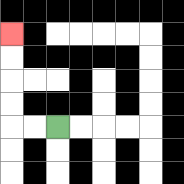{'start': '[2, 5]', 'end': '[0, 1]', 'path_directions': 'L,L,U,U,U,U', 'path_coordinates': '[[2, 5], [1, 5], [0, 5], [0, 4], [0, 3], [0, 2], [0, 1]]'}